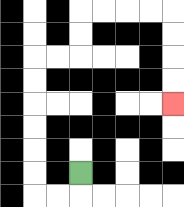{'start': '[3, 7]', 'end': '[7, 4]', 'path_directions': 'D,L,L,U,U,U,U,U,U,R,R,U,U,R,R,R,R,D,D,D,D', 'path_coordinates': '[[3, 7], [3, 8], [2, 8], [1, 8], [1, 7], [1, 6], [1, 5], [1, 4], [1, 3], [1, 2], [2, 2], [3, 2], [3, 1], [3, 0], [4, 0], [5, 0], [6, 0], [7, 0], [7, 1], [7, 2], [7, 3], [7, 4]]'}